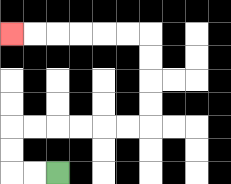{'start': '[2, 7]', 'end': '[0, 1]', 'path_directions': 'L,L,U,U,R,R,R,R,R,R,U,U,U,U,L,L,L,L,L,L', 'path_coordinates': '[[2, 7], [1, 7], [0, 7], [0, 6], [0, 5], [1, 5], [2, 5], [3, 5], [4, 5], [5, 5], [6, 5], [6, 4], [6, 3], [6, 2], [6, 1], [5, 1], [4, 1], [3, 1], [2, 1], [1, 1], [0, 1]]'}